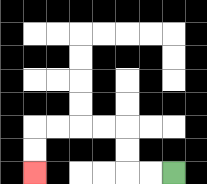{'start': '[7, 7]', 'end': '[1, 7]', 'path_directions': 'L,L,U,U,L,L,L,L,D,D', 'path_coordinates': '[[7, 7], [6, 7], [5, 7], [5, 6], [5, 5], [4, 5], [3, 5], [2, 5], [1, 5], [1, 6], [1, 7]]'}